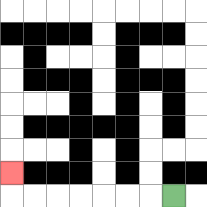{'start': '[7, 8]', 'end': '[0, 7]', 'path_directions': 'L,L,L,L,L,L,L,U', 'path_coordinates': '[[7, 8], [6, 8], [5, 8], [4, 8], [3, 8], [2, 8], [1, 8], [0, 8], [0, 7]]'}